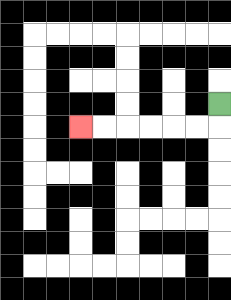{'start': '[9, 4]', 'end': '[3, 5]', 'path_directions': 'D,L,L,L,L,L,L', 'path_coordinates': '[[9, 4], [9, 5], [8, 5], [7, 5], [6, 5], [5, 5], [4, 5], [3, 5]]'}